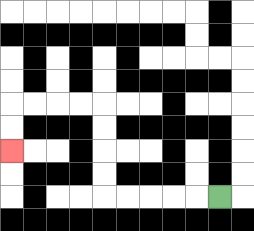{'start': '[9, 8]', 'end': '[0, 6]', 'path_directions': 'L,L,L,L,L,U,U,U,U,L,L,L,L,D,D', 'path_coordinates': '[[9, 8], [8, 8], [7, 8], [6, 8], [5, 8], [4, 8], [4, 7], [4, 6], [4, 5], [4, 4], [3, 4], [2, 4], [1, 4], [0, 4], [0, 5], [0, 6]]'}